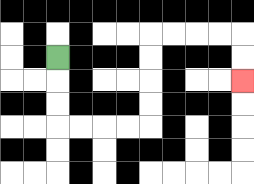{'start': '[2, 2]', 'end': '[10, 3]', 'path_directions': 'D,D,D,R,R,R,R,U,U,U,U,R,R,R,R,D,D', 'path_coordinates': '[[2, 2], [2, 3], [2, 4], [2, 5], [3, 5], [4, 5], [5, 5], [6, 5], [6, 4], [6, 3], [6, 2], [6, 1], [7, 1], [8, 1], [9, 1], [10, 1], [10, 2], [10, 3]]'}